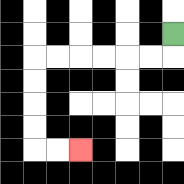{'start': '[7, 1]', 'end': '[3, 6]', 'path_directions': 'D,L,L,L,L,L,L,D,D,D,D,R,R', 'path_coordinates': '[[7, 1], [7, 2], [6, 2], [5, 2], [4, 2], [3, 2], [2, 2], [1, 2], [1, 3], [1, 4], [1, 5], [1, 6], [2, 6], [3, 6]]'}